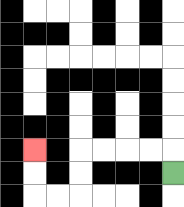{'start': '[7, 7]', 'end': '[1, 6]', 'path_directions': 'U,L,L,L,L,D,D,L,L,U,U', 'path_coordinates': '[[7, 7], [7, 6], [6, 6], [5, 6], [4, 6], [3, 6], [3, 7], [3, 8], [2, 8], [1, 8], [1, 7], [1, 6]]'}